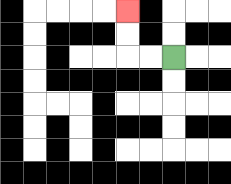{'start': '[7, 2]', 'end': '[5, 0]', 'path_directions': 'L,L,U,U', 'path_coordinates': '[[7, 2], [6, 2], [5, 2], [5, 1], [5, 0]]'}